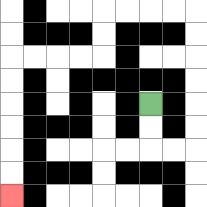{'start': '[6, 4]', 'end': '[0, 8]', 'path_directions': 'D,D,R,R,U,U,U,U,U,U,L,L,L,L,D,D,L,L,L,L,D,D,D,D,D,D', 'path_coordinates': '[[6, 4], [6, 5], [6, 6], [7, 6], [8, 6], [8, 5], [8, 4], [8, 3], [8, 2], [8, 1], [8, 0], [7, 0], [6, 0], [5, 0], [4, 0], [4, 1], [4, 2], [3, 2], [2, 2], [1, 2], [0, 2], [0, 3], [0, 4], [0, 5], [0, 6], [0, 7], [0, 8]]'}